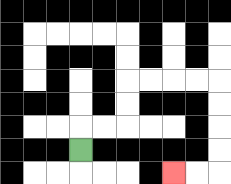{'start': '[3, 6]', 'end': '[7, 7]', 'path_directions': 'U,R,R,U,U,R,R,R,R,D,D,D,D,L,L', 'path_coordinates': '[[3, 6], [3, 5], [4, 5], [5, 5], [5, 4], [5, 3], [6, 3], [7, 3], [8, 3], [9, 3], [9, 4], [9, 5], [9, 6], [9, 7], [8, 7], [7, 7]]'}